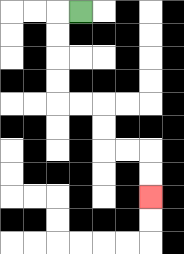{'start': '[3, 0]', 'end': '[6, 8]', 'path_directions': 'L,D,D,D,D,R,R,D,D,R,R,D,D', 'path_coordinates': '[[3, 0], [2, 0], [2, 1], [2, 2], [2, 3], [2, 4], [3, 4], [4, 4], [4, 5], [4, 6], [5, 6], [6, 6], [6, 7], [6, 8]]'}